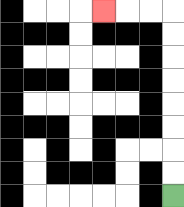{'start': '[7, 8]', 'end': '[4, 0]', 'path_directions': 'U,U,U,U,U,U,U,U,L,L,L', 'path_coordinates': '[[7, 8], [7, 7], [7, 6], [7, 5], [7, 4], [7, 3], [7, 2], [7, 1], [7, 0], [6, 0], [5, 0], [4, 0]]'}